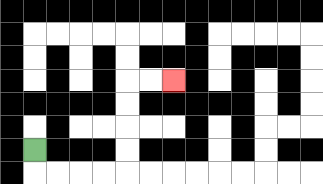{'start': '[1, 6]', 'end': '[7, 3]', 'path_directions': 'D,R,R,R,R,U,U,U,U,R,R', 'path_coordinates': '[[1, 6], [1, 7], [2, 7], [3, 7], [4, 7], [5, 7], [5, 6], [5, 5], [5, 4], [5, 3], [6, 3], [7, 3]]'}